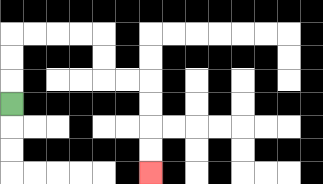{'start': '[0, 4]', 'end': '[6, 7]', 'path_directions': 'U,U,U,R,R,R,R,D,D,R,R,D,D,D,D', 'path_coordinates': '[[0, 4], [0, 3], [0, 2], [0, 1], [1, 1], [2, 1], [3, 1], [4, 1], [4, 2], [4, 3], [5, 3], [6, 3], [6, 4], [6, 5], [6, 6], [6, 7]]'}